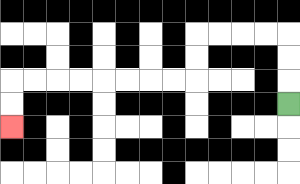{'start': '[12, 4]', 'end': '[0, 5]', 'path_directions': 'U,U,U,L,L,L,L,D,D,L,L,L,L,L,L,L,L,D,D', 'path_coordinates': '[[12, 4], [12, 3], [12, 2], [12, 1], [11, 1], [10, 1], [9, 1], [8, 1], [8, 2], [8, 3], [7, 3], [6, 3], [5, 3], [4, 3], [3, 3], [2, 3], [1, 3], [0, 3], [0, 4], [0, 5]]'}